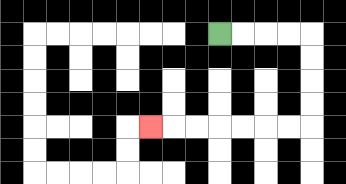{'start': '[9, 1]', 'end': '[6, 5]', 'path_directions': 'R,R,R,R,D,D,D,D,L,L,L,L,L,L,L', 'path_coordinates': '[[9, 1], [10, 1], [11, 1], [12, 1], [13, 1], [13, 2], [13, 3], [13, 4], [13, 5], [12, 5], [11, 5], [10, 5], [9, 5], [8, 5], [7, 5], [6, 5]]'}